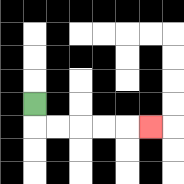{'start': '[1, 4]', 'end': '[6, 5]', 'path_directions': 'D,R,R,R,R,R', 'path_coordinates': '[[1, 4], [1, 5], [2, 5], [3, 5], [4, 5], [5, 5], [6, 5]]'}